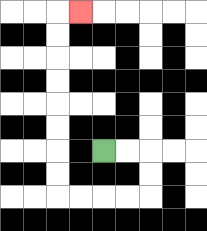{'start': '[4, 6]', 'end': '[3, 0]', 'path_directions': 'R,R,D,D,L,L,L,L,U,U,U,U,U,U,U,U,R', 'path_coordinates': '[[4, 6], [5, 6], [6, 6], [6, 7], [6, 8], [5, 8], [4, 8], [3, 8], [2, 8], [2, 7], [2, 6], [2, 5], [2, 4], [2, 3], [2, 2], [2, 1], [2, 0], [3, 0]]'}